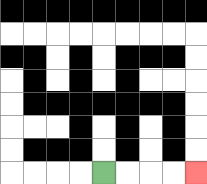{'start': '[4, 7]', 'end': '[8, 7]', 'path_directions': 'R,R,R,R', 'path_coordinates': '[[4, 7], [5, 7], [6, 7], [7, 7], [8, 7]]'}